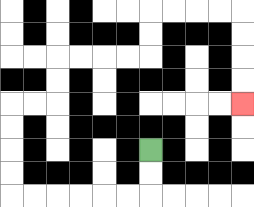{'start': '[6, 6]', 'end': '[10, 4]', 'path_directions': 'D,D,L,L,L,L,L,L,U,U,U,U,R,R,U,U,R,R,R,R,U,U,R,R,R,R,D,D,D,D', 'path_coordinates': '[[6, 6], [6, 7], [6, 8], [5, 8], [4, 8], [3, 8], [2, 8], [1, 8], [0, 8], [0, 7], [0, 6], [0, 5], [0, 4], [1, 4], [2, 4], [2, 3], [2, 2], [3, 2], [4, 2], [5, 2], [6, 2], [6, 1], [6, 0], [7, 0], [8, 0], [9, 0], [10, 0], [10, 1], [10, 2], [10, 3], [10, 4]]'}